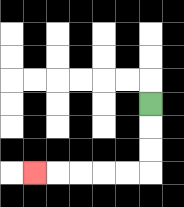{'start': '[6, 4]', 'end': '[1, 7]', 'path_directions': 'D,D,D,L,L,L,L,L', 'path_coordinates': '[[6, 4], [6, 5], [6, 6], [6, 7], [5, 7], [4, 7], [3, 7], [2, 7], [1, 7]]'}